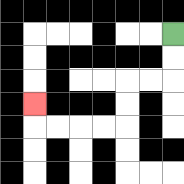{'start': '[7, 1]', 'end': '[1, 4]', 'path_directions': 'D,D,L,L,D,D,L,L,L,L,U', 'path_coordinates': '[[7, 1], [7, 2], [7, 3], [6, 3], [5, 3], [5, 4], [5, 5], [4, 5], [3, 5], [2, 5], [1, 5], [1, 4]]'}